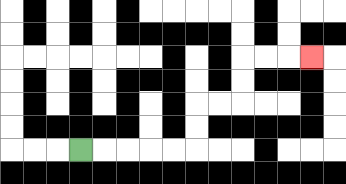{'start': '[3, 6]', 'end': '[13, 2]', 'path_directions': 'R,R,R,R,R,U,U,R,R,U,U,R,R,R', 'path_coordinates': '[[3, 6], [4, 6], [5, 6], [6, 6], [7, 6], [8, 6], [8, 5], [8, 4], [9, 4], [10, 4], [10, 3], [10, 2], [11, 2], [12, 2], [13, 2]]'}